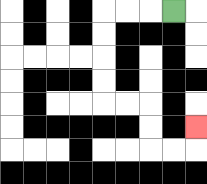{'start': '[7, 0]', 'end': '[8, 5]', 'path_directions': 'L,L,L,D,D,D,D,R,R,D,D,R,R,U', 'path_coordinates': '[[7, 0], [6, 0], [5, 0], [4, 0], [4, 1], [4, 2], [4, 3], [4, 4], [5, 4], [6, 4], [6, 5], [6, 6], [7, 6], [8, 6], [8, 5]]'}